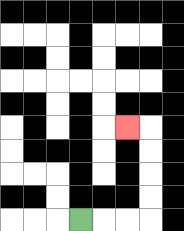{'start': '[3, 9]', 'end': '[5, 5]', 'path_directions': 'R,R,R,U,U,U,U,L', 'path_coordinates': '[[3, 9], [4, 9], [5, 9], [6, 9], [6, 8], [6, 7], [6, 6], [6, 5], [5, 5]]'}